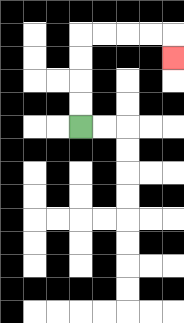{'start': '[3, 5]', 'end': '[7, 2]', 'path_directions': 'U,U,U,U,R,R,R,R,D', 'path_coordinates': '[[3, 5], [3, 4], [3, 3], [3, 2], [3, 1], [4, 1], [5, 1], [6, 1], [7, 1], [7, 2]]'}